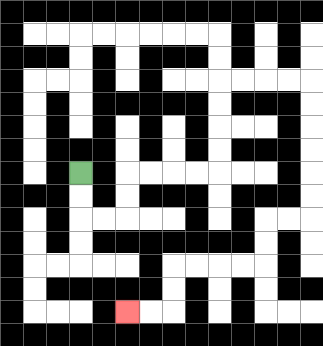{'start': '[3, 7]', 'end': '[5, 13]', 'path_directions': 'D,D,R,R,U,U,R,R,R,R,U,U,U,U,R,R,R,R,D,D,D,D,D,D,L,L,D,D,L,L,L,L,D,D,L,L', 'path_coordinates': '[[3, 7], [3, 8], [3, 9], [4, 9], [5, 9], [5, 8], [5, 7], [6, 7], [7, 7], [8, 7], [9, 7], [9, 6], [9, 5], [9, 4], [9, 3], [10, 3], [11, 3], [12, 3], [13, 3], [13, 4], [13, 5], [13, 6], [13, 7], [13, 8], [13, 9], [12, 9], [11, 9], [11, 10], [11, 11], [10, 11], [9, 11], [8, 11], [7, 11], [7, 12], [7, 13], [6, 13], [5, 13]]'}